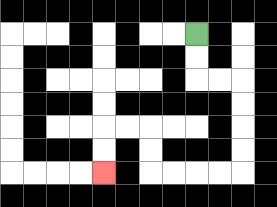{'start': '[8, 1]', 'end': '[4, 7]', 'path_directions': 'D,D,R,R,D,D,D,D,L,L,L,L,U,U,L,L,D,D', 'path_coordinates': '[[8, 1], [8, 2], [8, 3], [9, 3], [10, 3], [10, 4], [10, 5], [10, 6], [10, 7], [9, 7], [8, 7], [7, 7], [6, 7], [6, 6], [6, 5], [5, 5], [4, 5], [4, 6], [4, 7]]'}